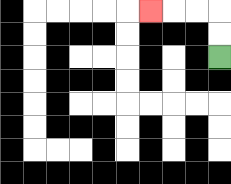{'start': '[9, 2]', 'end': '[6, 0]', 'path_directions': 'U,U,L,L,L', 'path_coordinates': '[[9, 2], [9, 1], [9, 0], [8, 0], [7, 0], [6, 0]]'}